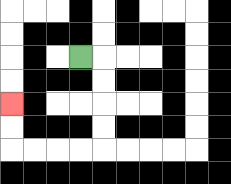{'start': '[3, 2]', 'end': '[0, 4]', 'path_directions': 'R,D,D,D,D,L,L,L,L,U,U', 'path_coordinates': '[[3, 2], [4, 2], [4, 3], [4, 4], [4, 5], [4, 6], [3, 6], [2, 6], [1, 6], [0, 6], [0, 5], [0, 4]]'}